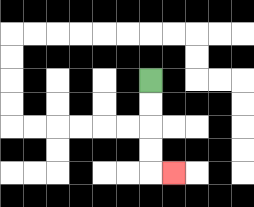{'start': '[6, 3]', 'end': '[7, 7]', 'path_directions': 'D,D,D,D,R', 'path_coordinates': '[[6, 3], [6, 4], [6, 5], [6, 6], [6, 7], [7, 7]]'}